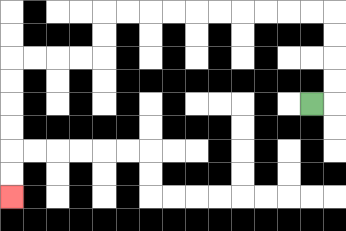{'start': '[13, 4]', 'end': '[0, 8]', 'path_directions': 'R,U,U,U,U,L,L,L,L,L,L,L,L,L,L,D,D,L,L,L,L,D,D,D,D,D,D', 'path_coordinates': '[[13, 4], [14, 4], [14, 3], [14, 2], [14, 1], [14, 0], [13, 0], [12, 0], [11, 0], [10, 0], [9, 0], [8, 0], [7, 0], [6, 0], [5, 0], [4, 0], [4, 1], [4, 2], [3, 2], [2, 2], [1, 2], [0, 2], [0, 3], [0, 4], [0, 5], [0, 6], [0, 7], [0, 8]]'}